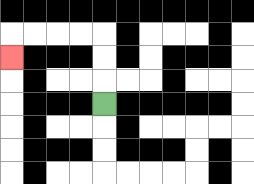{'start': '[4, 4]', 'end': '[0, 2]', 'path_directions': 'U,U,U,L,L,L,L,D', 'path_coordinates': '[[4, 4], [4, 3], [4, 2], [4, 1], [3, 1], [2, 1], [1, 1], [0, 1], [0, 2]]'}